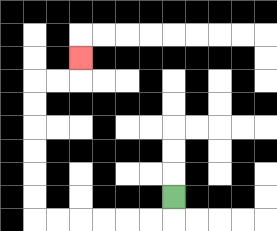{'start': '[7, 8]', 'end': '[3, 2]', 'path_directions': 'D,L,L,L,L,L,L,U,U,U,U,U,U,R,R,U', 'path_coordinates': '[[7, 8], [7, 9], [6, 9], [5, 9], [4, 9], [3, 9], [2, 9], [1, 9], [1, 8], [1, 7], [1, 6], [1, 5], [1, 4], [1, 3], [2, 3], [3, 3], [3, 2]]'}